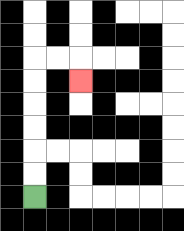{'start': '[1, 8]', 'end': '[3, 3]', 'path_directions': 'U,U,U,U,U,U,R,R,D', 'path_coordinates': '[[1, 8], [1, 7], [1, 6], [1, 5], [1, 4], [1, 3], [1, 2], [2, 2], [3, 2], [3, 3]]'}